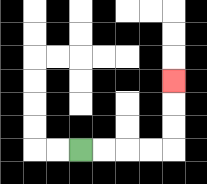{'start': '[3, 6]', 'end': '[7, 3]', 'path_directions': 'R,R,R,R,U,U,U', 'path_coordinates': '[[3, 6], [4, 6], [5, 6], [6, 6], [7, 6], [7, 5], [7, 4], [7, 3]]'}